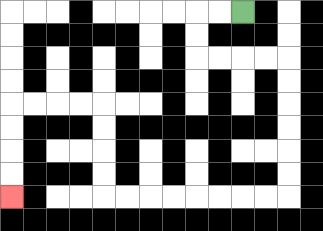{'start': '[10, 0]', 'end': '[0, 8]', 'path_directions': 'L,L,D,D,R,R,R,R,D,D,D,D,D,D,L,L,L,L,L,L,L,L,U,U,U,U,L,L,L,L,D,D,D,D', 'path_coordinates': '[[10, 0], [9, 0], [8, 0], [8, 1], [8, 2], [9, 2], [10, 2], [11, 2], [12, 2], [12, 3], [12, 4], [12, 5], [12, 6], [12, 7], [12, 8], [11, 8], [10, 8], [9, 8], [8, 8], [7, 8], [6, 8], [5, 8], [4, 8], [4, 7], [4, 6], [4, 5], [4, 4], [3, 4], [2, 4], [1, 4], [0, 4], [0, 5], [0, 6], [0, 7], [0, 8]]'}